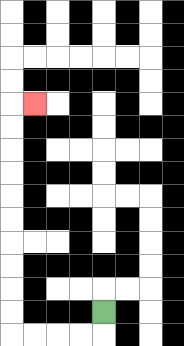{'start': '[4, 13]', 'end': '[1, 4]', 'path_directions': 'D,L,L,L,L,U,U,U,U,U,U,U,U,U,U,R', 'path_coordinates': '[[4, 13], [4, 14], [3, 14], [2, 14], [1, 14], [0, 14], [0, 13], [0, 12], [0, 11], [0, 10], [0, 9], [0, 8], [0, 7], [0, 6], [0, 5], [0, 4], [1, 4]]'}